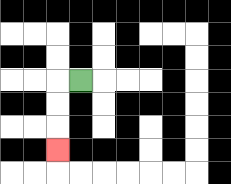{'start': '[3, 3]', 'end': '[2, 6]', 'path_directions': 'L,D,D,D', 'path_coordinates': '[[3, 3], [2, 3], [2, 4], [2, 5], [2, 6]]'}